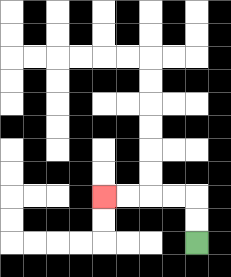{'start': '[8, 10]', 'end': '[4, 8]', 'path_directions': 'U,U,L,L,L,L', 'path_coordinates': '[[8, 10], [8, 9], [8, 8], [7, 8], [6, 8], [5, 8], [4, 8]]'}